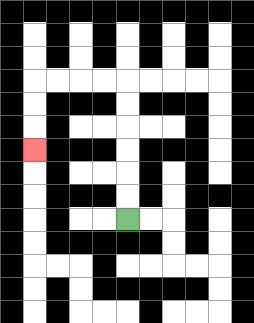{'start': '[5, 9]', 'end': '[1, 6]', 'path_directions': 'U,U,U,U,U,U,L,L,L,L,D,D,D', 'path_coordinates': '[[5, 9], [5, 8], [5, 7], [5, 6], [5, 5], [5, 4], [5, 3], [4, 3], [3, 3], [2, 3], [1, 3], [1, 4], [1, 5], [1, 6]]'}